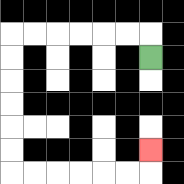{'start': '[6, 2]', 'end': '[6, 6]', 'path_directions': 'U,L,L,L,L,L,L,D,D,D,D,D,D,R,R,R,R,R,R,U', 'path_coordinates': '[[6, 2], [6, 1], [5, 1], [4, 1], [3, 1], [2, 1], [1, 1], [0, 1], [0, 2], [0, 3], [0, 4], [0, 5], [0, 6], [0, 7], [1, 7], [2, 7], [3, 7], [4, 7], [5, 7], [6, 7], [6, 6]]'}